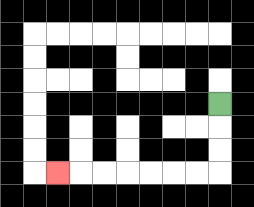{'start': '[9, 4]', 'end': '[2, 7]', 'path_directions': 'D,D,D,L,L,L,L,L,L,L', 'path_coordinates': '[[9, 4], [9, 5], [9, 6], [9, 7], [8, 7], [7, 7], [6, 7], [5, 7], [4, 7], [3, 7], [2, 7]]'}